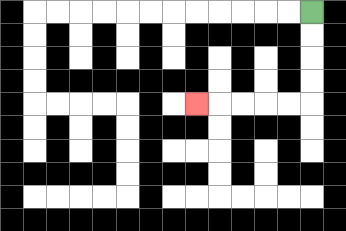{'start': '[13, 0]', 'end': '[8, 4]', 'path_directions': 'D,D,D,D,L,L,L,L,L', 'path_coordinates': '[[13, 0], [13, 1], [13, 2], [13, 3], [13, 4], [12, 4], [11, 4], [10, 4], [9, 4], [8, 4]]'}